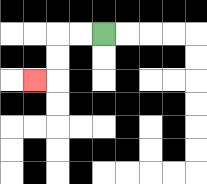{'start': '[4, 1]', 'end': '[1, 3]', 'path_directions': 'L,L,D,D,L', 'path_coordinates': '[[4, 1], [3, 1], [2, 1], [2, 2], [2, 3], [1, 3]]'}